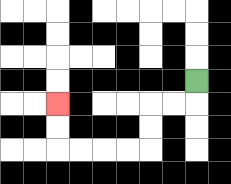{'start': '[8, 3]', 'end': '[2, 4]', 'path_directions': 'D,L,L,D,D,L,L,L,L,U,U', 'path_coordinates': '[[8, 3], [8, 4], [7, 4], [6, 4], [6, 5], [6, 6], [5, 6], [4, 6], [3, 6], [2, 6], [2, 5], [2, 4]]'}